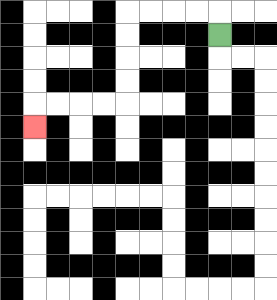{'start': '[9, 1]', 'end': '[1, 5]', 'path_directions': 'U,L,L,L,L,D,D,D,D,L,L,L,L,D', 'path_coordinates': '[[9, 1], [9, 0], [8, 0], [7, 0], [6, 0], [5, 0], [5, 1], [5, 2], [5, 3], [5, 4], [4, 4], [3, 4], [2, 4], [1, 4], [1, 5]]'}